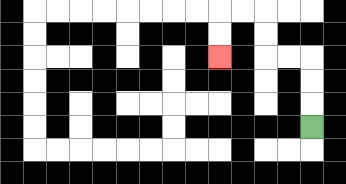{'start': '[13, 5]', 'end': '[9, 2]', 'path_directions': 'U,U,U,L,L,U,U,L,L,D,D', 'path_coordinates': '[[13, 5], [13, 4], [13, 3], [13, 2], [12, 2], [11, 2], [11, 1], [11, 0], [10, 0], [9, 0], [9, 1], [9, 2]]'}